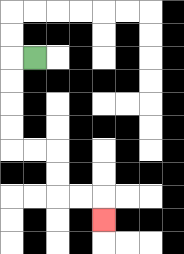{'start': '[1, 2]', 'end': '[4, 9]', 'path_directions': 'L,D,D,D,D,R,R,D,D,R,R,D', 'path_coordinates': '[[1, 2], [0, 2], [0, 3], [0, 4], [0, 5], [0, 6], [1, 6], [2, 6], [2, 7], [2, 8], [3, 8], [4, 8], [4, 9]]'}